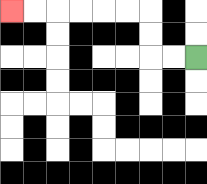{'start': '[8, 2]', 'end': '[0, 0]', 'path_directions': 'L,L,U,U,L,L,L,L,L,L', 'path_coordinates': '[[8, 2], [7, 2], [6, 2], [6, 1], [6, 0], [5, 0], [4, 0], [3, 0], [2, 0], [1, 0], [0, 0]]'}